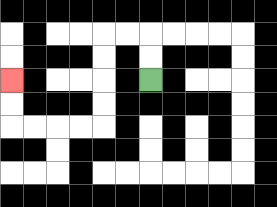{'start': '[6, 3]', 'end': '[0, 3]', 'path_directions': 'U,U,L,L,D,D,D,D,L,L,L,L,U,U', 'path_coordinates': '[[6, 3], [6, 2], [6, 1], [5, 1], [4, 1], [4, 2], [4, 3], [4, 4], [4, 5], [3, 5], [2, 5], [1, 5], [0, 5], [0, 4], [0, 3]]'}